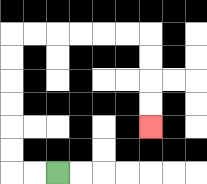{'start': '[2, 7]', 'end': '[6, 5]', 'path_directions': 'L,L,U,U,U,U,U,U,R,R,R,R,R,R,D,D,D,D', 'path_coordinates': '[[2, 7], [1, 7], [0, 7], [0, 6], [0, 5], [0, 4], [0, 3], [0, 2], [0, 1], [1, 1], [2, 1], [3, 1], [4, 1], [5, 1], [6, 1], [6, 2], [6, 3], [6, 4], [6, 5]]'}